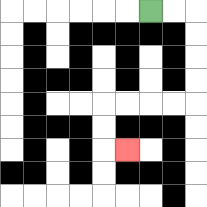{'start': '[6, 0]', 'end': '[5, 6]', 'path_directions': 'R,R,D,D,D,D,L,L,L,L,D,D,R', 'path_coordinates': '[[6, 0], [7, 0], [8, 0], [8, 1], [8, 2], [8, 3], [8, 4], [7, 4], [6, 4], [5, 4], [4, 4], [4, 5], [4, 6], [5, 6]]'}